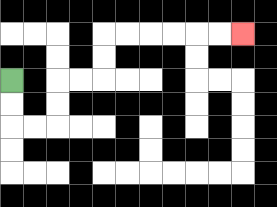{'start': '[0, 3]', 'end': '[10, 1]', 'path_directions': 'D,D,R,R,U,U,R,R,U,U,R,R,R,R,R,R', 'path_coordinates': '[[0, 3], [0, 4], [0, 5], [1, 5], [2, 5], [2, 4], [2, 3], [3, 3], [4, 3], [4, 2], [4, 1], [5, 1], [6, 1], [7, 1], [8, 1], [9, 1], [10, 1]]'}